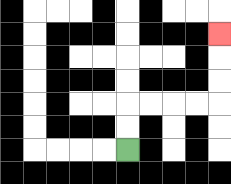{'start': '[5, 6]', 'end': '[9, 1]', 'path_directions': 'U,U,R,R,R,R,U,U,U', 'path_coordinates': '[[5, 6], [5, 5], [5, 4], [6, 4], [7, 4], [8, 4], [9, 4], [9, 3], [9, 2], [9, 1]]'}